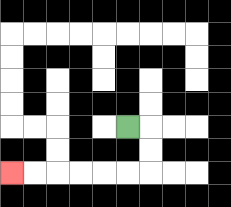{'start': '[5, 5]', 'end': '[0, 7]', 'path_directions': 'R,D,D,L,L,L,L,L,L', 'path_coordinates': '[[5, 5], [6, 5], [6, 6], [6, 7], [5, 7], [4, 7], [3, 7], [2, 7], [1, 7], [0, 7]]'}